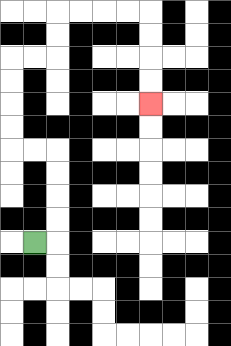{'start': '[1, 10]', 'end': '[6, 4]', 'path_directions': 'R,U,U,U,U,L,L,U,U,U,U,R,R,U,U,R,R,R,R,D,D,D,D', 'path_coordinates': '[[1, 10], [2, 10], [2, 9], [2, 8], [2, 7], [2, 6], [1, 6], [0, 6], [0, 5], [0, 4], [0, 3], [0, 2], [1, 2], [2, 2], [2, 1], [2, 0], [3, 0], [4, 0], [5, 0], [6, 0], [6, 1], [6, 2], [6, 3], [6, 4]]'}